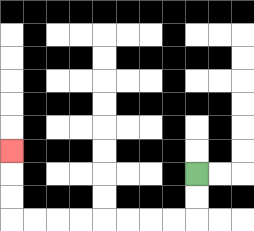{'start': '[8, 7]', 'end': '[0, 6]', 'path_directions': 'D,D,L,L,L,L,L,L,L,L,U,U,U', 'path_coordinates': '[[8, 7], [8, 8], [8, 9], [7, 9], [6, 9], [5, 9], [4, 9], [3, 9], [2, 9], [1, 9], [0, 9], [0, 8], [0, 7], [0, 6]]'}